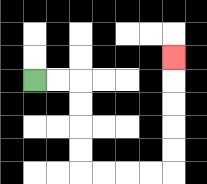{'start': '[1, 3]', 'end': '[7, 2]', 'path_directions': 'R,R,D,D,D,D,R,R,R,R,U,U,U,U,U', 'path_coordinates': '[[1, 3], [2, 3], [3, 3], [3, 4], [3, 5], [3, 6], [3, 7], [4, 7], [5, 7], [6, 7], [7, 7], [7, 6], [7, 5], [7, 4], [7, 3], [7, 2]]'}